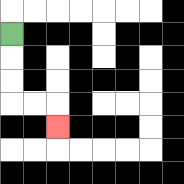{'start': '[0, 1]', 'end': '[2, 5]', 'path_directions': 'D,D,D,R,R,D', 'path_coordinates': '[[0, 1], [0, 2], [0, 3], [0, 4], [1, 4], [2, 4], [2, 5]]'}